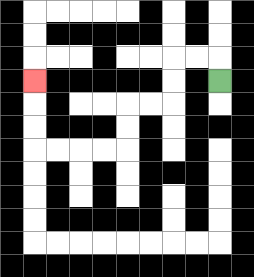{'start': '[9, 3]', 'end': '[1, 3]', 'path_directions': 'U,L,L,D,D,L,L,D,D,L,L,L,L,U,U,U', 'path_coordinates': '[[9, 3], [9, 2], [8, 2], [7, 2], [7, 3], [7, 4], [6, 4], [5, 4], [5, 5], [5, 6], [4, 6], [3, 6], [2, 6], [1, 6], [1, 5], [1, 4], [1, 3]]'}